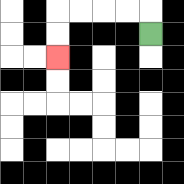{'start': '[6, 1]', 'end': '[2, 2]', 'path_directions': 'U,L,L,L,L,D,D', 'path_coordinates': '[[6, 1], [6, 0], [5, 0], [4, 0], [3, 0], [2, 0], [2, 1], [2, 2]]'}